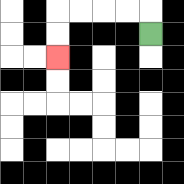{'start': '[6, 1]', 'end': '[2, 2]', 'path_directions': 'U,L,L,L,L,D,D', 'path_coordinates': '[[6, 1], [6, 0], [5, 0], [4, 0], [3, 0], [2, 0], [2, 1], [2, 2]]'}